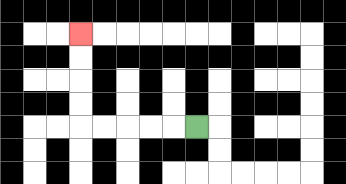{'start': '[8, 5]', 'end': '[3, 1]', 'path_directions': 'L,L,L,L,L,U,U,U,U', 'path_coordinates': '[[8, 5], [7, 5], [6, 5], [5, 5], [4, 5], [3, 5], [3, 4], [3, 3], [3, 2], [3, 1]]'}